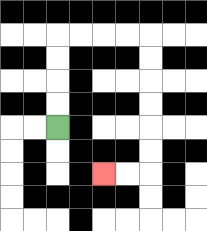{'start': '[2, 5]', 'end': '[4, 7]', 'path_directions': 'U,U,U,U,R,R,R,R,D,D,D,D,D,D,L,L', 'path_coordinates': '[[2, 5], [2, 4], [2, 3], [2, 2], [2, 1], [3, 1], [4, 1], [5, 1], [6, 1], [6, 2], [6, 3], [6, 4], [6, 5], [6, 6], [6, 7], [5, 7], [4, 7]]'}